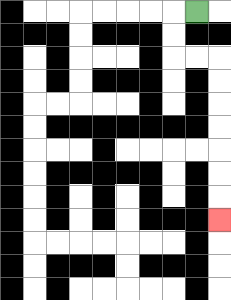{'start': '[8, 0]', 'end': '[9, 9]', 'path_directions': 'L,D,D,R,R,D,D,D,D,D,D,D', 'path_coordinates': '[[8, 0], [7, 0], [7, 1], [7, 2], [8, 2], [9, 2], [9, 3], [9, 4], [9, 5], [9, 6], [9, 7], [9, 8], [9, 9]]'}